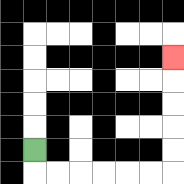{'start': '[1, 6]', 'end': '[7, 2]', 'path_directions': 'D,R,R,R,R,R,R,U,U,U,U,U', 'path_coordinates': '[[1, 6], [1, 7], [2, 7], [3, 7], [4, 7], [5, 7], [6, 7], [7, 7], [7, 6], [7, 5], [7, 4], [7, 3], [7, 2]]'}